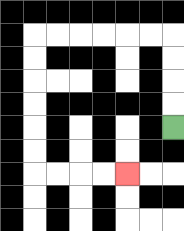{'start': '[7, 5]', 'end': '[5, 7]', 'path_directions': 'U,U,U,U,L,L,L,L,L,L,D,D,D,D,D,D,R,R,R,R', 'path_coordinates': '[[7, 5], [7, 4], [7, 3], [7, 2], [7, 1], [6, 1], [5, 1], [4, 1], [3, 1], [2, 1], [1, 1], [1, 2], [1, 3], [1, 4], [1, 5], [1, 6], [1, 7], [2, 7], [3, 7], [4, 7], [5, 7]]'}